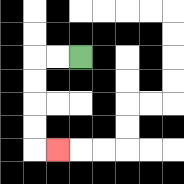{'start': '[3, 2]', 'end': '[2, 6]', 'path_directions': 'L,L,D,D,D,D,R', 'path_coordinates': '[[3, 2], [2, 2], [1, 2], [1, 3], [1, 4], [1, 5], [1, 6], [2, 6]]'}